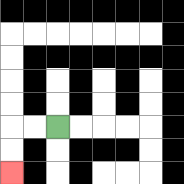{'start': '[2, 5]', 'end': '[0, 7]', 'path_directions': 'L,L,D,D', 'path_coordinates': '[[2, 5], [1, 5], [0, 5], [0, 6], [0, 7]]'}